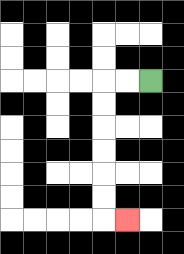{'start': '[6, 3]', 'end': '[5, 9]', 'path_directions': 'L,L,D,D,D,D,D,D,R', 'path_coordinates': '[[6, 3], [5, 3], [4, 3], [4, 4], [4, 5], [4, 6], [4, 7], [4, 8], [4, 9], [5, 9]]'}